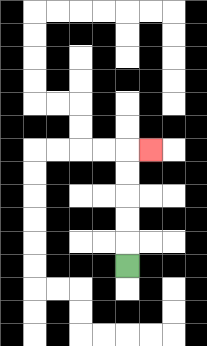{'start': '[5, 11]', 'end': '[6, 6]', 'path_directions': 'U,U,U,U,U,R', 'path_coordinates': '[[5, 11], [5, 10], [5, 9], [5, 8], [5, 7], [5, 6], [6, 6]]'}